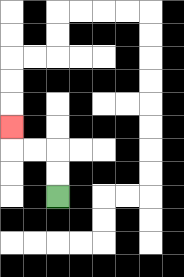{'start': '[2, 8]', 'end': '[0, 5]', 'path_directions': 'U,U,L,L,U', 'path_coordinates': '[[2, 8], [2, 7], [2, 6], [1, 6], [0, 6], [0, 5]]'}